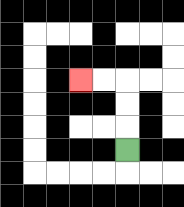{'start': '[5, 6]', 'end': '[3, 3]', 'path_directions': 'U,U,U,L,L', 'path_coordinates': '[[5, 6], [5, 5], [5, 4], [5, 3], [4, 3], [3, 3]]'}